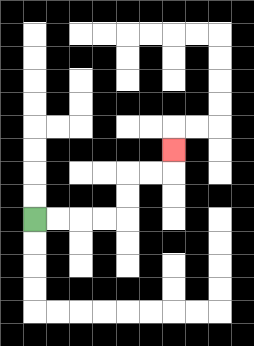{'start': '[1, 9]', 'end': '[7, 6]', 'path_directions': 'R,R,R,R,U,U,R,R,U', 'path_coordinates': '[[1, 9], [2, 9], [3, 9], [4, 9], [5, 9], [5, 8], [5, 7], [6, 7], [7, 7], [7, 6]]'}